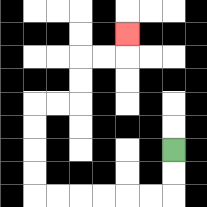{'start': '[7, 6]', 'end': '[5, 1]', 'path_directions': 'D,D,L,L,L,L,L,L,U,U,U,U,R,R,U,U,R,R,U', 'path_coordinates': '[[7, 6], [7, 7], [7, 8], [6, 8], [5, 8], [4, 8], [3, 8], [2, 8], [1, 8], [1, 7], [1, 6], [1, 5], [1, 4], [2, 4], [3, 4], [3, 3], [3, 2], [4, 2], [5, 2], [5, 1]]'}